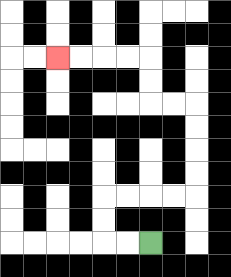{'start': '[6, 10]', 'end': '[2, 2]', 'path_directions': 'L,L,U,U,R,R,R,R,U,U,U,U,L,L,U,U,L,L,L,L', 'path_coordinates': '[[6, 10], [5, 10], [4, 10], [4, 9], [4, 8], [5, 8], [6, 8], [7, 8], [8, 8], [8, 7], [8, 6], [8, 5], [8, 4], [7, 4], [6, 4], [6, 3], [6, 2], [5, 2], [4, 2], [3, 2], [2, 2]]'}